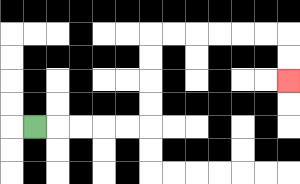{'start': '[1, 5]', 'end': '[12, 3]', 'path_directions': 'R,R,R,R,R,U,U,U,U,R,R,R,R,R,R,D,D', 'path_coordinates': '[[1, 5], [2, 5], [3, 5], [4, 5], [5, 5], [6, 5], [6, 4], [6, 3], [6, 2], [6, 1], [7, 1], [8, 1], [9, 1], [10, 1], [11, 1], [12, 1], [12, 2], [12, 3]]'}